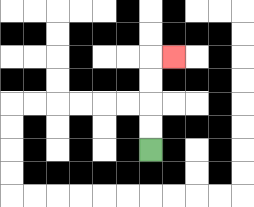{'start': '[6, 6]', 'end': '[7, 2]', 'path_directions': 'U,U,U,U,R', 'path_coordinates': '[[6, 6], [6, 5], [6, 4], [6, 3], [6, 2], [7, 2]]'}